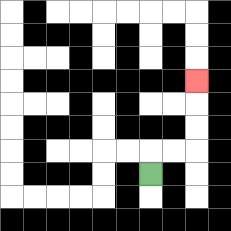{'start': '[6, 7]', 'end': '[8, 3]', 'path_directions': 'U,R,R,U,U,U', 'path_coordinates': '[[6, 7], [6, 6], [7, 6], [8, 6], [8, 5], [8, 4], [8, 3]]'}